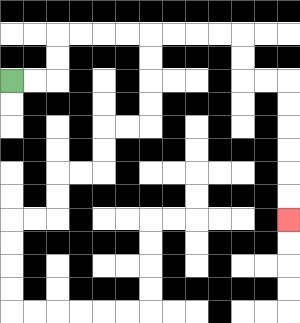{'start': '[0, 3]', 'end': '[12, 9]', 'path_directions': 'R,R,U,U,R,R,R,R,R,R,R,R,D,D,R,R,D,D,D,D,D,D', 'path_coordinates': '[[0, 3], [1, 3], [2, 3], [2, 2], [2, 1], [3, 1], [4, 1], [5, 1], [6, 1], [7, 1], [8, 1], [9, 1], [10, 1], [10, 2], [10, 3], [11, 3], [12, 3], [12, 4], [12, 5], [12, 6], [12, 7], [12, 8], [12, 9]]'}